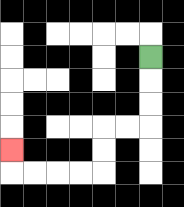{'start': '[6, 2]', 'end': '[0, 6]', 'path_directions': 'D,D,D,L,L,D,D,L,L,L,L,U', 'path_coordinates': '[[6, 2], [6, 3], [6, 4], [6, 5], [5, 5], [4, 5], [4, 6], [4, 7], [3, 7], [2, 7], [1, 7], [0, 7], [0, 6]]'}